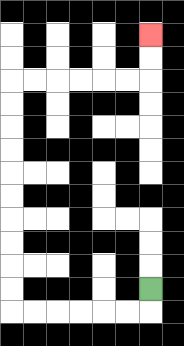{'start': '[6, 12]', 'end': '[6, 1]', 'path_directions': 'D,L,L,L,L,L,L,U,U,U,U,U,U,U,U,U,U,R,R,R,R,R,R,U,U', 'path_coordinates': '[[6, 12], [6, 13], [5, 13], [4, 13], [3, 13], [2, 13], [1, 13], [0, 13], [0, 12], [0, 11], [0, 10], [0, 9], [0, 8], [0, 7], [0, 6], [0, 5], [0, 4], [0, 3], [1, 3], [2, 3], [3, 3], [4, 3], [5, 3], [6, 3], [6, 2], [6, 1]]'}